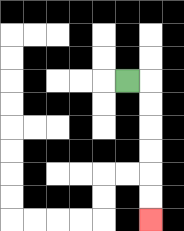{'start': '[5, 3]', 'end': '[6, 9]', 'path_directions': 'R,D,D,D,D,D,D', 'path_coordinates': '[[5, 3], [6, 3], [6, 4], [6, 5], [6, 6], [6, 7], [6, 8], [6, 9]]'}